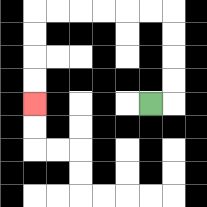{'start': '[6, 4]', 'end': '[1, 4]', 'path_directions': 'R,U,U,U,U,L,L,L,L,L,L,D,D,D,D', 'path_coordinates': '[[6, 4], [7, 4], [7, 3], [7, 2], [7, 1], [7, 0], [6, 0], [5, 0], [4, 0], [3, 0], [2, 0], [1, 0], [1, 1], [1, 2], [1, 3], [1, 4]]'}